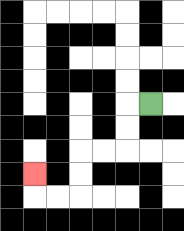{'start': '[6, 4]', 'end': '[1, 7]', 'path_directions': 'L,D,D,L,L,D,D,L,L,U', 'path_coordinates': '[[6, 4], [5, 4], [5, 5], [5, 6], [4, 6], [3, 6], [3, 7], [3, 8], [2, 8], [1, 8], [1, 7]]'}